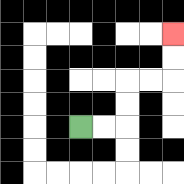{'start': '[3, 5]', 'end': '[7, 1]', 'path_directions': 'R,R,U,U,R,R,U,U', 'path_coordinates': '[[3, 5], [4, 5], [5, 5], [5, 4], [5, 3], [6, 3], [7, 3], [7, 2], [7, 1]]'}